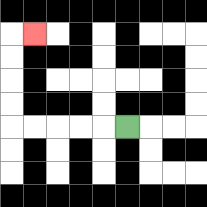{'start': '[5, 5]', 'end': '[1, 1]', 'path_directions': 'L,L,L,L,L,U,U,U,U,R', 'path_coordinates': '[[5, 5], [4, 5], [3, 5], [2, 5], [1, 5], [0, 5], [0, 4], [0, 3], [0, 2], [0, 1], [1, 1]]'}